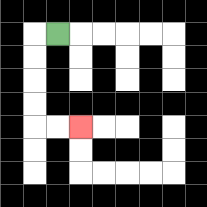{'start': '[2, 1]', 'end': '[3, 5]', 'path_directions': 'L,D,D,D,D,R,R', 'path_coordinates': '[[2, 1], [1, 1], [1, 2], [1, 3], [1, 4], [1, 5], [2, 5], [3, 5]]'}